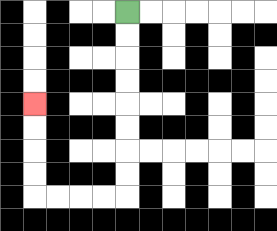{'start': '[5, 0]', 'end': '[1, 4]', 'path_directions': 'D,D,D,D,D,D,D,D,L,L,L,L,U,U,U,U', 'path_coordinates': '[[5, 0], [5, 1], [5, 2], [5, 3], [5, 4], [5, 5], [5, 6], [5, 7], [5, 8], [4, 8], [3, 8], [2, 8], [1, 8], [1, 7], [1, 6], [1, 5], [1, 4]]'}